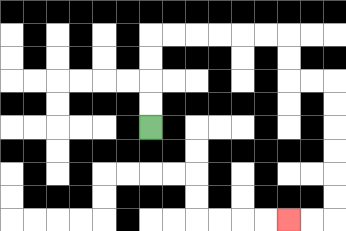{'start': '[6, 5]', 'end': '[12, 9]', 'path_directions': 'U,U,U,U,R,R,R,R,R,R,D,D,R,R,D,D,D,D,D,D,L,L', 'path_coordinates': '[[6, 5], [6, 4], [6, 3], [6, 2], [6, 1], [7, 1], [8, 1], [9, 1], [10, 1], [11, 1], [12, 1], [12, 2], [12, 3], [13, 3], [14, 3], [14, 4], [14, 5], [14, 6], [14, 7], [14, 8], [14, 9], [13, 9], [12, 9]]'}